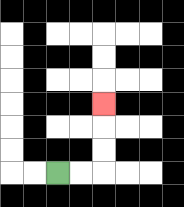{'start': '[2, 7]', 'end': '[4, 4]', 'path_directions': 'R,R,U,U,U', 'path_coordinates': '[[2, 7], [3, 7], [4, 7], [4, 6], [4, 5], [4, 4]]'}